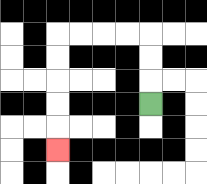{'start': '[6, 4]', 'end': '[2, 6]', 'path_directions': 'U,U,U,L,L,L,L,D,D,D,D,D', 'path_coordinates': '[[6, 4], [6, 3], [6, 2], [6, 1], [5, 1], [4, 1], [3, 1], [2, 1], [2, 2], [2, 3], [2, 4], [2, 5], [2, 6]]'}